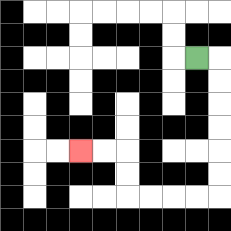{'start': '[8, 2]', 'end': '[3, 6]', 'path_directions': 'R,D,D,D,D,D,D,L,L,L,L,U,U,L,L', 'path_coordinates': '[[8, 2], [9, 2], [9, 3], [9, 4], [9, 5], [9, 6], [9, 7], [9, 8], [8, 8], [7, 8], [6, 8], [5, 8], [5, 7], [5, 6], [4, 6], [3, 6]]'}